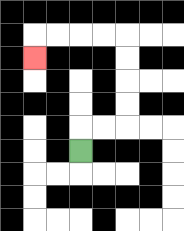{'start': '[3, 6]', 'end': '[1, 2]', 'path_directions': 'U,R,R,U,U,U,U,L,L,L,L,D', 'path_coordinates': '[[3, 6], [3, 5], [4, 5], [5, 5], [5, 4], [5, 3], [5, 2], [5, 1], [4, 1], [3, 1], [2, 1], [1, 1], [1, 2]]'}